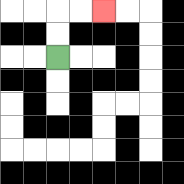{'start': '[2, 2]', 'end': '[4, 0]', 'path_directions': 'U,U,R,R', 'path_coordinates': '[[2, 2], [2, 1], [2, 0], [3, 0], [4, 0]]'}